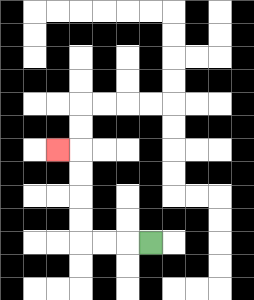{'start': '[6, 10]', 'end': '[2, 6]', 'path_directions': 'L,L,L,U,U,U,U,L', 'path_coordinates': '[[6, 10], [5, 10], [4, 10], [3, 10], [3, 9], [3, 8], [3, 7], [3, 6], [2, 6]]'}